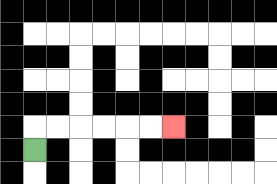{'start': '[1, 6]', 'end': '[7, 5]', 'path_directions': 'U,R,R,R,R,R,R', 'path_coordinates': '[[1, 6], [1, 5], [2, 5], [3, 5], [4, 5], [5, 5], [6, 5], [7, 5]]'}